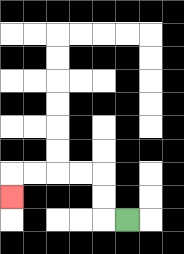{'start': '[5, 9]', 'end': '[0, 8]', 'path_directions': 'L,U,U,L,L,L,L,D', 'path_coordinates': '[[5, 9], [4, 9], [4, 8], [4, 7], [3, 7], [2, 7], [1, 7], [0, 7], [0, 8]]'}